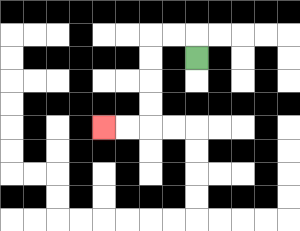{'start': '[8, 2]', 'end': '[4, 5]', 'path_directions': 'U,L,L,D,D,D,D,L,L', 'path_coordinates': '[[8, 2], [8, 1], [7, 1], [6, 1], [6, 2], [6, 3], [6, 4], [6, 5], [5, 5], [4, 5]]'}